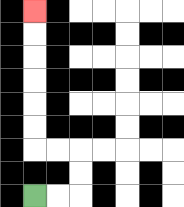{'start': '[1, 8]', 'end': '[1, 0]', 'path_directions': 'R,R,U,U,L,L,U,U,U,U,U,U', 'path_coordinates': '[[1, 8], [2, 8], [3, 8], [3, 7], [3, 6], [2, 6], [1, 6], [1, 5], [1, 4], [1, 3], [1, 2], [1, 1], [1, 0]]'}